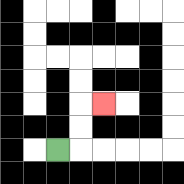{'start': '[2, 6]', 'end': '[4, 4]', 'path_directions': 'R,U,U,R', 'path_coordinates': '[[2, 6], [3, 6], [3, 5], [3, 4], [4, 4]]'}